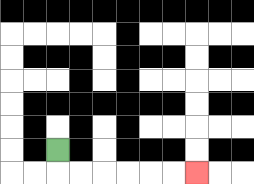{'start': '[2, 6]', 'end': '[8, 7]', 'path_directions': 'D,R,R,R,R,R,R', 'path_coordinates': '[[2, 6], [2, 7], [3, 7], [4, 7], [5, 7], [6, 7], [7, 7], [8, 7]]'}